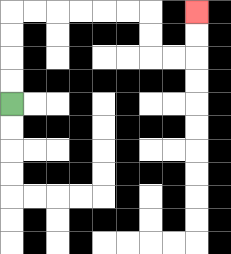{'start': '[0, 4]', 'end': '[8, 0]', 'path_directions': 'U,U,U,U,R,R,R,R,R,R,D,D,R,R,U,U', 'path_coordinates': '[[0, 4], [0, 3], [0, 2], [0, 1], [0, 0], [1, 0], [2, 0], [3, 0], [4, 0], [5, 0], [6, 0], [6, 1], [6, 2], [7, 2], [8, 2], [8, 1], [8, 0]]'}